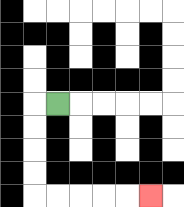{'start': '[2, 4]', 'end': '[6, 8]', 'path_directions': 'L,D,D,D,D,R,R,R,R,R', 'path_coordinates': '[[2, 4], [1, 4], [1, 5], [1, 6], [1, 7], [1, 8], [2, 8], [3, 8], [4, 8], [5, 8], [6, 8]]'}